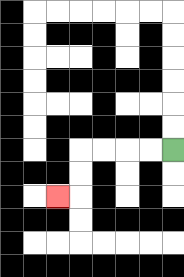{'start': '[7, 6]', 'end': '[2, 8]', 'path_directions': 'L,L,L,L,D,D,L', 'path_coordinates': '[[7, 6], [6, 6], [5, 6], [4, 6], [3, 6], [3, 7], [3, 8], [2, 8]]'}